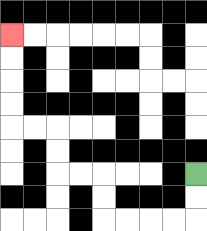{'start': '[8, 7]', 'end': '[0, 1]', 'path_directions': 'D,D,L,L,L,L,U,U,L,L,U,U,L,L,U,U,U,U', 'path_coordinates': '[[8, 7], [8, 8], [8, 9], [7, 9], [6, 9], [5, 9], [4, 9], [4, 8], [4, 7], [3, 7], [2, 7], [2, 6], [2, 5], [1, 5], [0, 5], [0, 4], [0, 3], [0, 2], [0, 1]]'}